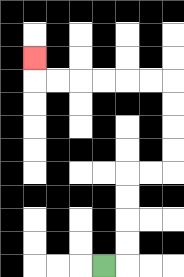{'start': '[4, 11]', 'end': '[1, 2]', 'path_directions': 'R,U,U,U,U,R,R,U,U,U,U,L,L,L,L,L,L,U', 'path_coordinates': '[[4, 11], [5, 11], [5, 10], [5, 9], [5, 8], [5, 7], [6, 7], [7, 7], [7, 6], [7, 5], [7, 4], [7, 3], [6, 3], [5, 3], [4, 3], [3, 3], [2, 3], [1, 3], [1, 2]]'}